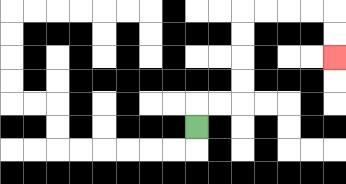{'start': '[8, 5]', 'end': '[14, 2]', 'path_directions': 'U,R,R,U,U,U,U,R,R,R,R,D,D', 'path_coordinates': '[[8, 5], [8, 4], [9, 4], [10, 4], [10, 3], [10, 2], [10, 1], [10, 0], [11, 0], [12, 0], [13, 0], [14, 0], [14, 1], [14, 2]]'}